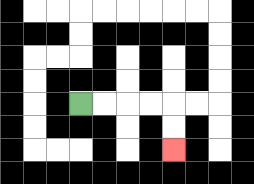{'start': '[3, 4]', 'end': '[7, 6]', 'path_directions': 'R,R,R,R,D,D', 'path_coordinates': '[[3, 4], [4, 4], [5, 4], [6, 4], [7, 4], [7, 5], [7, 6]]'}